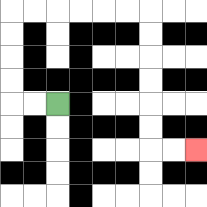{'start': '[2, 4]', 'end': '[8, 6]', 'path_directions': 'L,L,U,U,U,U,R,R,R,R,R,R,D,D,D,D,D,D,R,R', 'path_coordinates': '[[2, 4], [1, 4], [0, 4], [0, 3], [0, 2], [0, 1], [0, 0], [1, 0], [2, 0], [3, 0], [4, 0], [5, 0], [6, 0], [6, 1], [6, 2], [6, 3], [6, 4], [6, 5], [6, 6], [7, 6], [8, 6]]'}